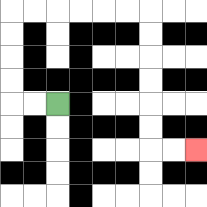{'start': '[2, 4]', 'end': '[8, 6]', 'path_directions': 'L,L,U,U,U,U,R,R,R,R,R,R,D,D,D,D,D,D,R,R', 'path_coordinates': '[[2, 4], [1, 4], [0, 4], [0, 3], [0, 2], [0, 1], [0, 0], [1, 0], [2, 0], [3, 0], [4, 0], [5, 0], [6, 0], [6, 1], [6, 2], [6, 3], [6, 4], [6, 5], [6, 6], [7, 6], [8, 6]]'}